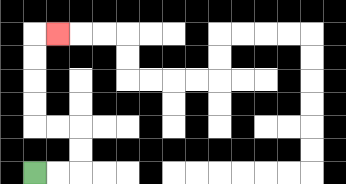{'start': '[1, 7]', 'end': '[2, 1]', 'path_directions': 'R,R,U,U,L,L,U,U,U,U,R', 'path_coordinates': '[[1, 7], [2, 7], [3, 7], [3, 6], [3, 5], [2, 5], [1, 5], [1, 4], [1, 3], [1, 2], [1, 1], [2, 1]]'}